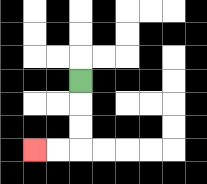{'start': '[3, 3]', 'end': '[1, 6]', 'path_directions': 'D,D,D,L,L', 'path_coordinates': '[[3, 3], [3, 4], [3, 5], [3, 6], [2, 6], [1, 6]]'}